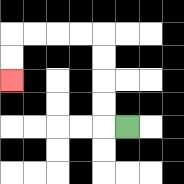{'start': '[5, 5]', 'end': '[0, 3]', 'path_directions': 'L,U,U,U,U,L,L,L,L,D,D', 'path_coordinates': '[[5, 5], [4, 5], [4, 4], [4, 3], [4, 2], [4, 1], [3, 1], [2, 1], [1, 1], [0, 1], [0, 2], [0, 3]]'}